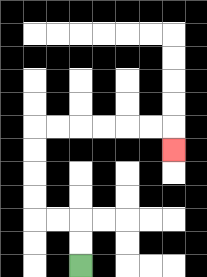{'start': '[3, 11]', 'end': '[7, 6]', 'path_directions': 'U,U,L,L,U,U,U,U,R,R,R,R,R,R,D', 'path_coordinates': '[[3, 11], [3, 10], [3, 9], [2, 9], [1, 9], [1, 8], [1, 7], [1, 6], [1, 5], [2, 5], [3, 5], [4, 5], [5, 5], [6, 5], [7, 5], [7, 6]]'}